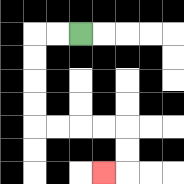{'start': '[3, 1]', 'end': '[4, 7]', 'path_directions': 'L,L,D,D,D,D,R,R,R,R,D,D,L', 'path_coordinates': '[[3, 1], [2, 1], [1, 1], [1, 2], [1, 3], [1, 4], [1, 5], [2, 5], [3, 5], [4, 5], [5, 5], [5, 6], [5, 7], [4, 7]]'}